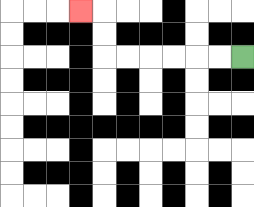{'start': '[10, 2]', 'end': '[3, 0]', 'path_directions': 'L,L,L,L,L,L,U,U,L', 'path_coordinates': '[[10, 2], [9, 2], [8, 2], [7, 2], [6, 2], [5, 2], [4, 2], [4, 1], [4, 0], [3, 0]]'}